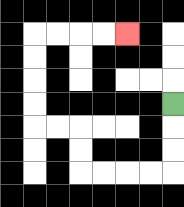{'start': '[7, 4]', 'end': '[5, 1]', 'path_directions': 'D,D,D,L,L,L,L,U,U,L,L,U,U,U,U,R,R,R,R', 'path_coordinates': '[[7, 4], [7, 5], [7, 6], [7, 7], [6, 7], [5, 7], [4, 7], [3, 7], [3, 6], [3, 5], [2, 5], [1, 5], [1, 4], [1, 3], [1, 2], [1, 1], [2, 1], [3, 1], [4, 1], [5, 1]]'}